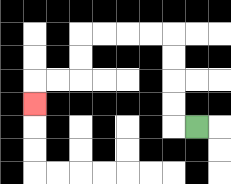{'start': '[8, 5]', 'end': '[1, 4]', 'path_directions': 'L,U,U,U,U,L,L,L,L,D,D,L,L,D', 'path_coordinates': '[[8, 5], [7, 5], [7, 4], [7, 3], [7, 2], [7, 1], [6, 1], [5, 1], [4, 1], [3, 1], [3, 2], [3, 3], [2, 3], [1, 3], [1, 4]]'}